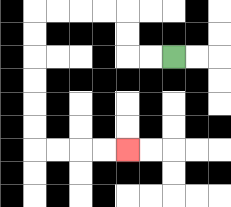{'start': '[7, 2]', 'end': '[5, 6]', 'path_directions': 'L,L,U,U,L,L,L,L,D,D,D,D,D,D,R,R,R,R', 'path_coordinates': '[[7, 2], [6, 2], [5, 2], [5, 1], [5, 0], [4, 0], [3, 0], [2, 0], [1, 0], [1, 1], [1, 2], [1, 3], [1, 4], [1, 5], [1, 6], [2, 6], [3, 6], [4, 6], [5, 6]]'}